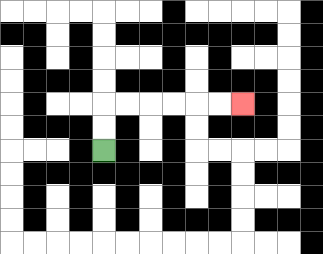{'start': '[4, 6]', 'end': '[10, 4]', 'path_directions': 'U,U,R,R,R,R,R,R', 'path_coordinates': '[[4, 6], [4, 5], [4, 4], [5, 4], [6, 4], [7, 4], [8, 4], [9, 4], [10, 4]]'}